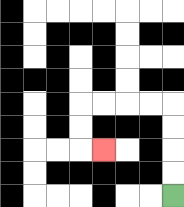{'start': '[7, 8]', 'end': '[4, 6]', 'path_directions': 'U,U,U,U,L,L,L,L,D,D,R', 'path_coordinates': '[[7, 8], [7, 7], [7, 6], [7, 5], [7, 4], [6, 4], [5, 4], [4, 4], [3, 4], [3, 5], [3, 6], [4, 6]]'}